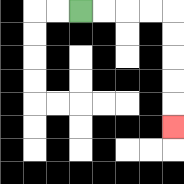{'start': '[3, 0]', 'end': '[7, 5]', 'path_directions': 'R,R,R,R,D,D,D,D,D', 'path_coordinates': '[[3, 0], [4, 0], [5, 0], [6, 0], [7, 0], [7, 1], [7, 2], [7, 3], [7, 4], [7, 5]]'}